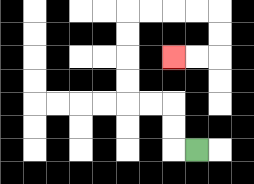{'start': '[8, 6]', 'end': '[7, 2]', 'path_directions': 'L,U,U,L,L,U,U,U,U,R,R,R,R,D,D,L,L', 'path_coordinates': '[[8, 6], [7, 6], [7, 5], [7, 4], [6, 4], [5, 4], [5, 3], [5, 2], [5, 1], [5, 0], [6, 0], [7, 0], [8, 0], [9, 0], [9, 1], [9, 2], [8, 2], [7, 2]]'}